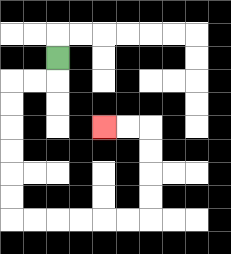{'start': '[2, 2]', 'end': '[4, 5]', 'path_directions': 'D,L,L,D,D,D,D,D,D,R,R,R,R,R,R,U,U,U,U,L,L', 'path_coordinates': '[[2, 2], [2, 3], [1, 3], [0, 3], [0, 4], [0, 5], [0, 6], [0, 7], [0, 8], [0, 9], [1, 9], [2, 9], [3, 9], [4, 9], [5, 9], [6, 9], [6, 8], [6, 7], [6, 6], [6, 5], [5, 5], [4, 5]]'}